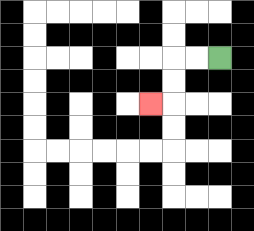{'start': '[9, 2]', 'end': '[6, 4]', 'path_directions': 'L,L,D,D,L', 'path_coordinates': '[[9, 2], [8, 2], [7, 2], [7, 3], [7, 4], [6, 4]]'}